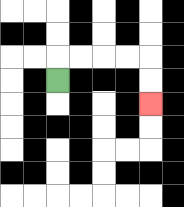{'start': '[2, 3]', 'end': '[6, 4]', 'path_directions': 'U,R,R,R,R,D,D', 'path_coordinates': '[[2, 3], [2, 2], [3, 2], [4, 2], [5, 2], [6, 2], [6, 3], [6, 4]]'}